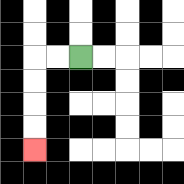{'start': '[3, 2]', 'end': '[1, 6]', 'path_directions': 'L,L,D,D,D,D', 'path_coordinates': '[[3, 2], [2, 2], [1, 2], [1, 3], [1, 4], [1, 5], [1, 6]]'}